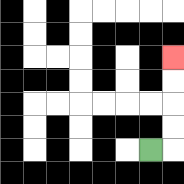{'start': '[6, 6]', 'end': '[7, 2]', 'path_directions': 'R,U,U,U,U', 'path_coordinates': '[[6, 6], [7, 6], [7, 5], [7, 4], [7, 3], [7, 2]]'}